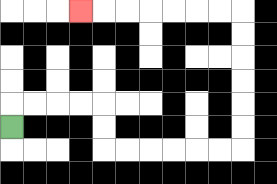{'start': '[0, 5]', 'end': '[3, 0]', 'path_directions': 'U,R,R,R,R,D,D,R,R,R,R,R,R,U,U,U,U,U,U,L,L,L,L,L,L,L', 'path_coordinates': '[[0, 5], [0, 4], [1, 4], [2, 4], [3, 4], [4, 4], [4, 5], [4, 6], [5, 6], [6, 6], [7, 6], [8, 6], [9, 6], [10, 6], [10, 5], [10, 4], [10, 3], [10, 2], [10, 1], [10, 0], [9, 0], [8, 0], [7, 0], [6, 0], [5, 0], [4, 0], [3, 0]]'}